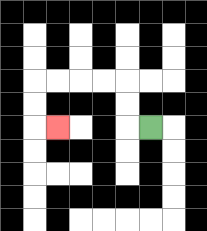{'start': '[6, 5]', 'end': '[2, 5]', 'path_directions': 'L,U,U,L,L,L,L,D,D,R', 'path_coordinates': '[[6, 5], [5, 5], [5, 4], [5, 3], [4, 3], [3, 3], [2, 3], [1, 3], [1, 4], [1, 5], [2, 5]]'}